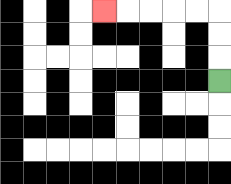{'start': '[9, 3]', 'end': '[4, 0]', 'path_directions': 'U,U,U,L,L,L,L,L', 'path_coordinates': '[[9, 3], [9, 2], [9, 1], [9, 0], [8, 0], [7, 0], [6, 0], [5, 0], [4, 0]]'}